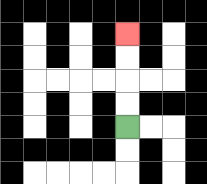{'start': '[5, 5]', 'end': '[5, 1]', 'path_directions': 'U,U,U,U', 'path_coordinates': '[[5, 5], [5, 4], [5, 3], [5, 2], [5, 1]]'}